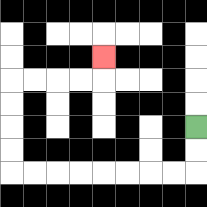{'start': '[8, 5]', 'end': '[4, 2]', 'path_directions': 'D,D,L,L,L,L,L,L,L,L,U,U,U,U,R,R,R,R,U', 'path_coordinates': '[[8, 5], [8, 6], [8, 7], [7, 7], [6, 7], [5, 7], [4, 7], [3, 7], [2, 7], [1, 7], [0, 7], [0, 6], [0, 5], [0, 4], [0, 3], [1, 3], [2, 3], [3, 3], [4, 3], [4, 2]]'}